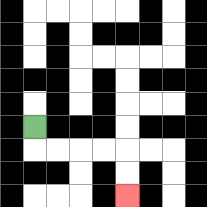{'start': '[1, 5]', 'end': '[5, 8]', 'path_directions': 'D,R,R,R,R,D,D', 'path_coordinates': '[[1, 5], [1, 6], [2, 6], [3, 6], [4, 6], [5, 6], [5, 7], [5, 8]]'}